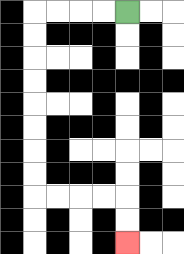{'start': '[5, 0]', 'end': '[5, 10]', 'path_directions': 'L,L,L,L,D,D,D,D,D,D,D,D,R,R,R,R,D,D', 'path_coordinates': '[[5, 0], [4, 0], [3, 0], [2, 0], [1, 0], [1, 1], [1, 2], [1, 3], [1, 4], [1, 5], [1, 6], [1, 7], [1, 8], [2, 8], [3, 8], [4, 8], [5, 8], [5, 9], [5, 10]]'}